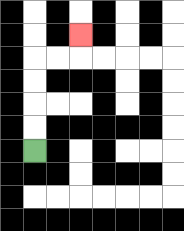{'start': '[1, 6]', 'end': '[3, 1]', 'path_directions': 'U,U,U,U,R,R,U', 'path_coordinates': '[[1, 6], [1, 5], [1, 4], [1, 3], [1, 2], [2, 2], [3, 2], [3, 1]]'}